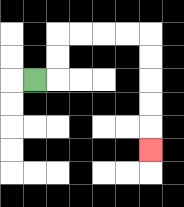{'start': '[1, 3]', 'end': '[6, 6]', 'path_directions': 'R,U,U,R,R,R,R,D,D,D,D,D', 'path_coordinates': '[[1, 3], [2, 3], [2, 2], [2, 1], [3, 1], [4, 1], [5, 1], [6, 1], [6, 2], [6, 3], [6, 4], [6, 5], [6, 6]]'}